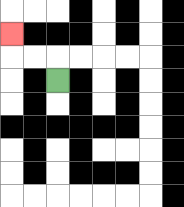{'start': '[2, 3]', 'end': '[0, 1]', 'path_directions': 'U,L,L,U', 'path_coordinates': '[[2, 3], [2, 2], [1, 2], [0, 2], [0, 1]]'}